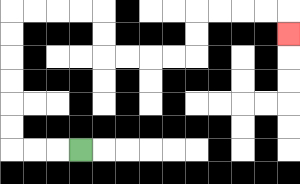{'start': '[3, 6]', 'end': '[12, 1]', 'path_directions': 'L,L,L,U,U,U,U,U,U,R,R,R,R,D,D,R,R,R,R,U,U,R,R,R,R,D', 'path_coordinates': '[[3, 6], [2, 6], [1, 6], [0, 6], [0, 5], [0, 4], [0, 3], [0, 2], [0, 1], [0, 0], [1, 0], [2, 0], [3, 0], [4, 0], [4, 1], [4, 2], [5, 2], [6, 2], [7, 2], [8, 2], [8, 1], [8, 0], [9, 0], [10, 0], [11, 0], [12, 0], [12, 1]]'}